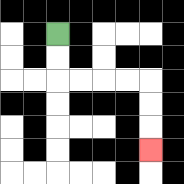{'start': '[2, 1]', 'end': '[6, 6]', 'path_directions': 'D,D,R,R,R,R,D,D,D', 'path_coordinates': '[[2, 1], [2, 2], [2, 3], [3, 3], [4, 3], [5, 3], [6, 3], [6, 4], [6, 5], [6, 6]]'}